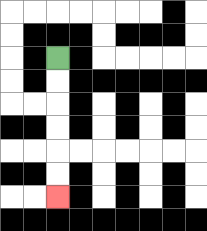{'start': '[2, 2]', 'end': '[2, 8]', 'path_directions': 'D,D,D,D,D,D', 'path_coordinates': '[[2, 2], [2, 3], [2, 4], [2, 5], [2, 6], [2, 7], [2, 8]]'}